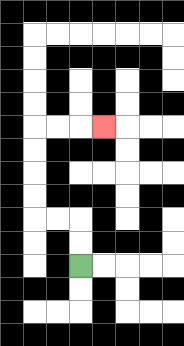{'start': '[3, 11]', 'end': '[4, 5]', 'path_directions': 'U,U,L,L,U,U,U,U,R,R,R', 'path_coordinates': '[[3, 11], [3, 10], [3, 9], [2, 9], [1, 9], [1, 8], [1, 7], [1, 6], [1, 5], [2, 5], [3, 5], [4, 5]]'}